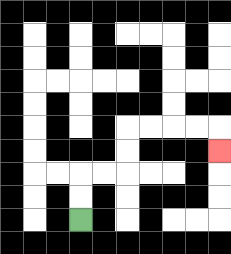{'start': '[3, 9]', 'end': '[9, 6]', 'path_directions': 'U,U,R,R,U,U,R,R,R,R,D', 'path_coordinates': '[[3, 9], [3, 8], [3, 7], [4, 7], [5, 7], [5, 6], [5, 5], [6, 5], [7, 5], [8, 5], [9, 5], [9, 6]]'}